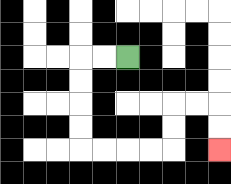{'start': '[5, 2]', 'end': '[9, 6]', 'path_directions': 'L,L,D,D,D,D,R,R,R,R,U,U,R,R,D,D', 'path_coordinates': '[[5, 2], [4, 2], [3, 2], [3, 3], [3, 4], [3, 5], [3, 6], [4, 6], [5, 6], [6, 6], [7, 6], [7, 5], [7, 4], [8, 4], [9, 4], [9, 5], [9, 6]]'}